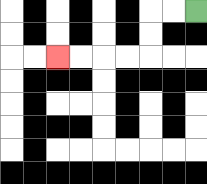{'start': '[8, 0]', 'end': '[2, 2]', 'path_directions': 'L,L,D,D,L,L,L,L', 'path_coordinates': '[[8, 0], [7, 0], [6, 0], [6, 1], [6, 2], [5, 2], [4, 2], [3, 2], [2, 2]]'}